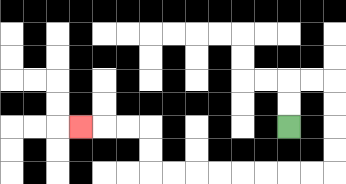{'start': '[12, 5]', 'end': '[3, 5]', 'path_directions': 'U,U,R,R,D,D,D,D,L,L,L,L,L,L,L,L,U,U,L,L,L', 'path_coordinates': '[[12, 5], [12, 4], [12, 3], [13, 3], [14, 3], [14, 4], [14, 5], [14, 6], [14, 7], [13, 7], [12, 7], [11, 7], [10, 7], [9, 7], [8, 7], [7, 7], [6, 7], [6, 6], [6, 5], [5, 5], [4, 5], [3, 5]]'}